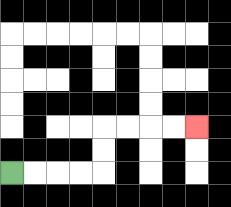{'start': '[0, 7]', 'end': '[8, 5]', 'path_directions': 'R,R,R,R,U,U,R,R,R,R', 'path_coordinates': '[[0, 7], [1, 7], [2, 7], [3, 7], [4, 7], [4, 6], [4, 5], [5, 5], [6, 5], [7, 5], [8, 5]]'}